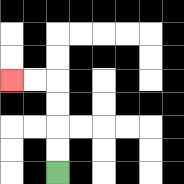{'start': '[2, 7]', 'end': '[0, 3]', 'path_directions': 'U,U,U,U,L,L', 'path_coordinates': '[[2, 7], [2, 6], [2, 5], [2, 4], [2, 3], [1, 3], [0, 3]]'}